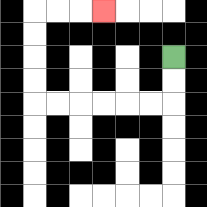{'start': '[7, 2]', 'end': '[4, 0]', 'path_directions': 'D,D,L,L,L,L,L,L,U,U,U,U,R,R,R', 'path_coordinates': '[[7, 2], [7, 3], [7, 4], [6, 4], [5, 4], [4, 4], [3, 4], [2, 4], [1, 4], [1, 3], [1, 2], [1, 1], [1, 0], [2, 0], [3, 0], [4, 0]]'}